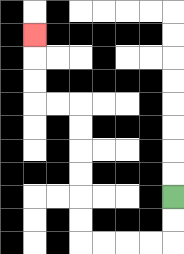{'start': '[7, 8]', 'end': '[1, 1]', 'path_directions': 'D,D,L,L,L,L,U,U,U,U,U,U,L,L,U,U,U', 'path_coordinates': '[[7, 8], [7, 9], [7, 10], [6, 10], [5, 10], [4, 10], [3, 10], [3, 9], [3, 8], [3, 7], [3, 6], [3, 5], [3, 4], [2, 4], [1, 4], [1, 3], [1, 2], [1, 1]]'}